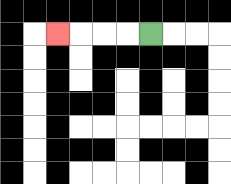{'start': '[6, 1]', 'end': '[2, 1]', 'path_directions': 'L,L,L,L', 'path_coordinates': '[[6, 1], [5, 1], [4, 1], [3, 1], [2, 1]]'}